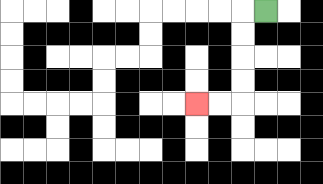{'start': '[11, 0]', 'end': '[8, 4]', 'path_directions': 'L,D,D,D,D,L,L', 'path_coordinates': '[[11, 0], [10, 0], [10, 1], [10, 2], [10, 3], [10, 4], [9, 4], [8, 4]]'}